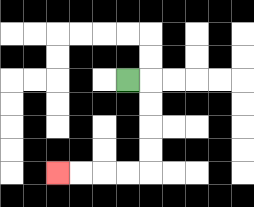{'start': '[5, 3]', 'end': '[2, 7]', 'path_directions': 'R,D,D,D,D,L,L,L,L', 'path_coordinates': '[[5, 3], [6, 3], [6, 4], [6, 5], [6, 6], [6, 7], [5, 7], [4, 7], [3, 7], [2, 7]]'}